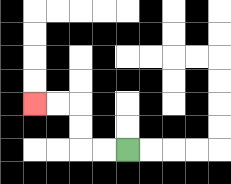{'start': '[5, 6]', 'end': '[1, 4]', 'path_directions': 'L,L,U,U,L,L', 'path_coordinates': '[[5, 6], [4, 6], [3, 6], [3, 5], [3, 4], [2, 4], [1, 4]]'}